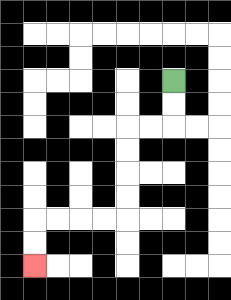{'start': '[7, 3]', 'end': '[1, 11]', 'path_directions': 'D,D,L,L,D,D,D,D,L,L,L,L,D,D', 'path_coordinates': '[[7, 3], [7, 4], [7, 5], [6, 5], [5, 5], [5, 6], [5, 7], [5, 8], [5, 9], [4, 9], [3, 9], [2, 9], [1, 9], [1, 10], [1, 11]]'}